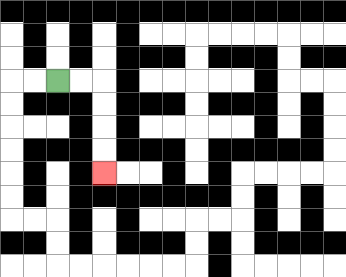{'start': '[2, 3]', 'end': '[4, 7]', 'path_directions': 'R,R,D,D,D,D', 'path_coordinates': '[[2, 3], [3, 3], [4, 3], [4, 4], [4, 5], [4, 6], [4, 7]]'}